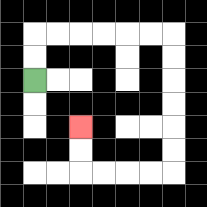{'start': '[1, 3]', 'end': '[3, 5]', 'path_directions': 'U,U,R,R,R,R,R,R,D,D,D,D,D,D,L,L,L,L,U,U', 'path_coordinates': '[[1, 3], [1, 2], [1, 1], [2, 1], [3, 1], [4, 1], [5, 1], [6, 1], [7, 1], [7, 2], [7, 3], [7, 4], [7, 5], [7, 6], [7, 7], [6, 7], [5, 7], [4, 7], [3, 7], [3, 6], [3, 5]]'}